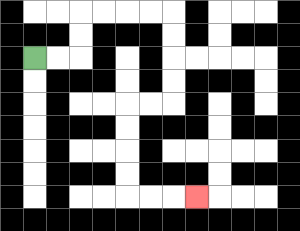{'start': '[1, 2]', 'end': '[8, 8]', 'path_directions': 'R,R,U,U,R,R,R,R,D,D,D,D,L,L,D,D,D,D,R,R,R', 'path_coordinates': '[[1, 2], [2, 2], [3, 2], [3, 1], [3, 0], [4, 0], [5, 0], [6, 0], [7, 0], [7, 1], [7, 2], [7, 3], [7, 4], [6, 4], [5, 4], [5, 5], [5, 6], [5, 7], [5, 8], [6, 8], [7, 8], [8, 8]]'}